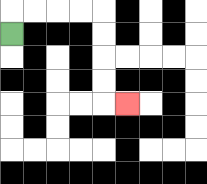{'start': '[0, 1]', 'end': '[5, 4]', 'path_directions': 'U,R,R,R,R,D,D,D,D,R', 'path_coordinates': '[[0, 1], [0, 0], [1, 0], [2, 0], [3, 0], [4, 0], [4, 1], [4, 2], [4, 3], [4, 4], [5, 4]]'}